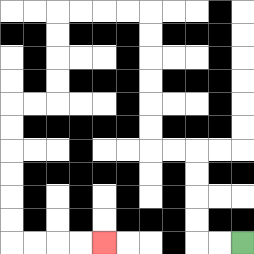{'start': '[10, 10]', 'end': '[4, 10]', 'path_directions': 'L,L,U,U,U,U,L,L,U,U,U,U,U,U,L,L,L,L,D,D,D,D,L,L,D,D,D,D,D,D,R,R,R,R', 'path_coordinates': '[[10, 10], [9, 10], [8, 10], [8, 9], [8, 8], [8, 7], [8, 6], [7, 6], [6, 6], [6, 5], [6, 4], [6, 3], [6, 2], [6, 1], [6, 0], [5, 0], [4, 0], [3, 0], [2, 0], [2, 1], [2, 2], [2, 3], [2, 4], [1, 4], [0, 4], [0, 5], [0, 6], [0, 7], [0, 8], [0, 9], [0, 10], [1, 10], [2, 10], [3, 10], [4, 10]]'}